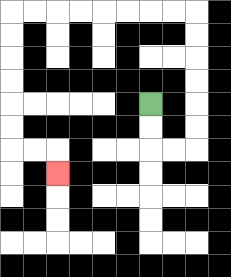{'start': '[6, 4]', 'end': '[2, 7]', 'path_directions': 'D,D,R,R,U,U,U,U,U,U,L,L,L,L,L,L,L,L,D,D,D,D,D,D,R,R,D', 'path_coordinates': '[[6, 4], [6, 5], [6, 6], [7, 6], [8, 6], [8, 5], [8, 4], [8, 3], [8, 2], [8, 1], [8, 0], [7, 0], [6, 0], [5, 0], [4, 0], [3, 0], [2, 0], [1, 0], [0, 0], [0, 1], [0, 2], [0, 3], [0, 4], [0, 5], [0, 6], [1, 6], [2, 6], [2, 7]]'}